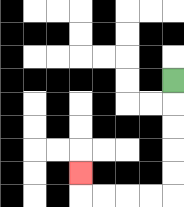{'start': '[7, 3]', 'end': '[3, 7]', 'path_directions': 'D,D,D,D,D,L,L,L,L,U', 'path_coordinates': '[[7, 3], [7, 4], [7, 5], [7, 6], [7, 7], [7, 8], [6, 8], [5, 8], [4, 8], [3, 8], [3, 7]]'}